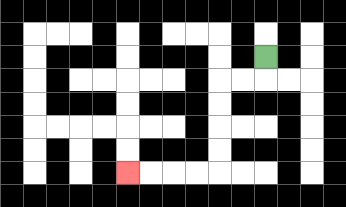{'start': '[11, 2]', 'end': '[5, 7]', 'path_directions': 'D,L,L,D,D,D,D,L,L,L,L', 'path_coordinates': '[[11, 2], [11, 3], [10, 3], [9, 3], [9, 4], [9, 5], [9, 6], [9, 7], [8, 7], [7, 7], [6, 7], [5, 7]]'}